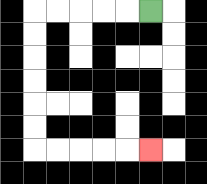{'start': '[6, 0]', 'end': '[6, 6]', 'path_directions': 'L,L,L,L,L,D,D,D,D,D,D,R,R,R,R,R', 'path_coordinates': '[[6, 0], [5, 0], [4, 0], [3, 0], [2, 0], [1, 0], [1, 1], [1, 2], [1, 3], [1, 4], [1, 5], [1, 6], [2, 6], [3, 6], [4, 6], [5, 6], [6, 6]]'}